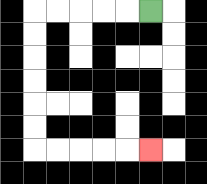{'start': '[6, 0]', 'end': '[6, 6]', 'path_directions': 'L,L,L,L,L,D,D,D,D,D,D,R,R,R,R,R', 'path_coordinates': '[[6, 0], [5, 0], [4, 0], [3, 0], [2, 0], [1, 0], [1, 1], [1, 2], [1, 3], [1, 4], [1, 5], [1, 6], [2, 6], [3, 6], [4, 6], [5, 6], [6, 6]]'}